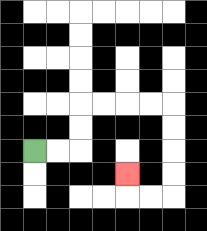{'start': '[1, 6]', 'end': '[5, 7]', 'path_directions': 'R,R,U,U,R,R,R,R,D,D,D,D,L,L,U', 'path_coordinates': '[[1, 6], [2, 6], [3, 6], [3, 5], [3, 4], [4, 4], [5, 4], [6, 4], [7, 4], [7, 5], [7, 6], [7, 7], [7, 8], [6, 8], [5, 8], [5, 7]]'}